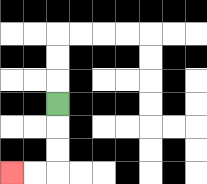{'start': '[2, 4]', 'end': '[0, 7]', 'path_directions': 'D,D,D,L,L', 'path_coordinates': '[[2, 4], [2, 5], [2, 6], [2, 7], [1, 7], [0, 7]]'}